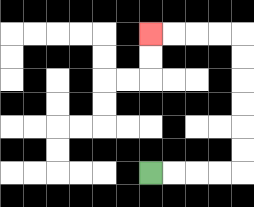{'start': '[6, 7]', 'end': '[6, 1]', 'path_directions': 'R,R,R,R,U,U,U,U,U,U,L,L,L,L', 'path_coordinates': '[[6, 7], [7, 7], [8, 7], [9, 7], [10, 7], [10, 6], [10, 5], [10, 4], [10, 3], [10, 2], [10, 1], [9, 1], [8, 1], [7, 1], [6, 1]]'}